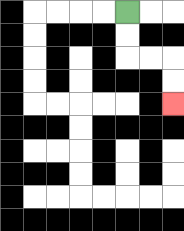{'start': '[5, 0]', 'end': '[7, 4]', 'path_directions': 'D,D,R,R,D,D', 'path_coordinates': '[[5, 0], [5, 1], [5, 2], [6, 2], [7, 2], [7, 3], [7, 4]]'}